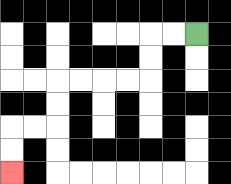{'start': '[8, 1]', 'end': '[0, 7]', 'path_directions': 'L,L,D,D,L,L,L,L,D,D,L,L,D,D', 'path_coordinates': '[[8, 1], [7, 1], [6, 1], [6, 2], [6, 3], [5, 3], [4, 3], [3, 3], [2, 3], [2, 4], [2, 5], [1, 5], [0, 5], [0, 6], [0, 7]]'}